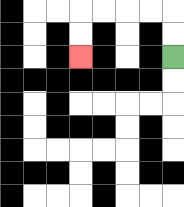{'start': '[7, 2]', 'end': '[3, 2]', 'path_directions': 'U,U,L,L,L,L,D,D', 'path_coordinates': '[[7, 2], [7, 1], [7, 0], [6, 0], [5, 0], [4, 0], [3, 0], [3, 1], [3, 2]]'}